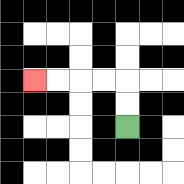{'start': '[5, 5]', 'end': '[1, 3]', 'path_directions': 'U,U,L,L,L,L', 'path_coordinates': '[[5, 5], [5, 4], [5, 3], [4, 3], [3, 3], [2, 3], [1, 3]]'}